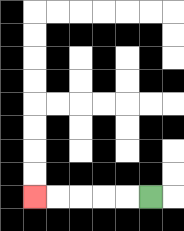{'start': '[6, 8]', 'end': '[1, 8]', 'path_directions': 'L,L,L,L,L', 'path_coordinates': '[[6, 8], [5, 8], [4, 8], [3, 8], [2, 8], [1, 8]]'}